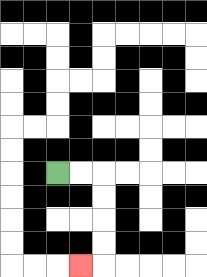{'start': '[2, 7]', 'end': '[3, 11]', 'path_directions': 'R,R,D,D,D,D,L', 'path_coordinates': '[[2, 7], [3, 7], [4, 7], [4, 8], [4, 9], [4, 10], [4, 11], [3, 11]]'}